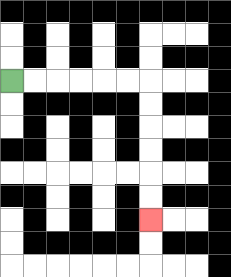{'start': '[0, 3]', 'end': '[6, 9]', 'path_directions': 'R,R,R,R,R,R,D,D,D,D,D,D', 'path_coordinates': '[[0, 3], [1, 3], [2, 3], [3, 3], [4, 3], [5, 3], [6, 3], [6, 4], [6, 5], [6, 6], [6, 7], [6, 8], [6, 9]]'}